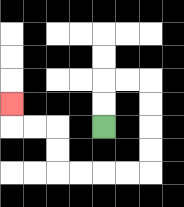{'start': '[4, 5]', 'end': '[0, 4]', 'path_directions': 'U,U,R,R,D,D,D,D,L,L,L,L,U,U,L,L,U', 'path_coordinates': '[[4, 5], [4, 4], [4, 3], [5, 3], [6, 3], [6, 4], [6, 5], [6, 6], [6, 7], [5, 7], [4, 7], [3, 7], [2, 7], [2, 6], [2, 5], [1, 5], [0, 5], [0, 4]]'}